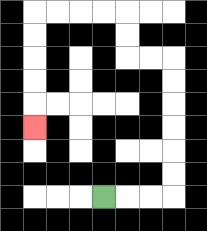{'start': '[4, 8]', 'end': '[1, 5]', 'path_directions': 'R,R,R,U,U,U,U,U,U,L,L,U,U,L,L,L,L,D,D,D,D,D', 'path_coordinates': '[[4, 8], [5, 8], [6, 8], [7, 8], [7, 7], [7, 6], [7, 5], [7, 4], [7, 3], [7, 2], [6, 2], [5, 2], [5, 1], [5, 0], [4, 0], [3, 0], [2, 0], [1, 0], [1, 1], [1, 2], [1, 3], [1, 4], [1, 5]]'}